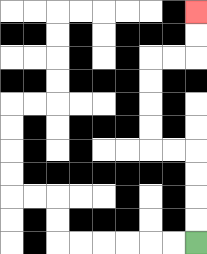{'start': '[8, 10]', 'end': '[8, 0]', 'path_directions': 'U,U,U,U,L,L,U,U,U,U,R,R,U,U', 'path_coordinates': '[[8, 10], [8, 9], [8, 8], [8, 7], [8, 6], [7, 6], [6, 6], [6, 5], [6, 4], [6, 3], [6, 2], [7, 2], [8, 2], [8, 1], [8, 0]]'}